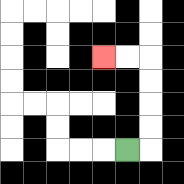{'start': '[5, 6]', 'end': '[4, 2]', 'path_directions': 'R,U,U,U,U,L,L', 'path_coordinates': '[[5, 6], [6, 6], [6, 5], [6, 4], [6, 3], [6, 2], [5, 2], [4, 2]]'}